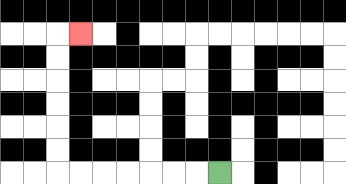{'start': '[9, 7]', 'end': '[3, 1]', 'path_directions': 'L,L,L,L,L,L,L,U,U,U,U,U,U,R', 'path_coordinates': '[[9, 7], [8, 7], [7, 7], [6, 7], [5, 7], [4, 7], [3, 7], [2, 7], [2, 6], [2, 5], [2, 4], [2, 3], [2, 2], [2, 1], [3, 1]]'}